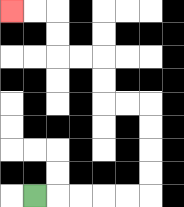{'start': '[1, 8]', 'end': '[0, 0]', 'path_directions': 'R,R,R,R,R,U,U,U,U,L,L,U,U,L,L,U,U,L,L', 'path_coordinates': '[[1, 8], [2, 8], [3, 8], [4, 8], [5, 8], [6, 8], [6, 7], [6, 6], [6, 5], [6, 4], [5, 4], [4, 4], [4, 3], [4, 2], [3, 2], [2, 2], [2, 1], [2, 0], [1, 0], [0, 0]]'}